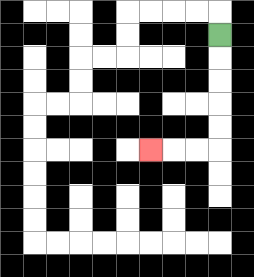{'start': '[9, 1]', 'end': '[6, 6]', 'path_directions': 'D,D,D,D,D,L,L,L', 'path_coordinates': '[[9, 1], [9, 2], [9, 3], [9, 4], [9, 5], [9, 6], [8, 6], [7, 6], [6, 6]]'}